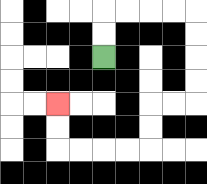{'start': '[4, 2]', 'end': '[2, 4]', 'path_directions': 'U,U,R,R,R,R,D,D,D,D,L,L,D,D,L,L,L,L,U,U', 'path_coordinates': '[[4, 2], [4, 1], [4, 0], [5, 0], [6, 0], [7, 0], [8, 0], [8, 1], [8, 2], [8, 3], [8, 4], [7, 4], [6, 4], [6, 5], [6, 6], [5, 6], [4, 6], [3, 6], [2, 6], [2, 5], [2, 4]]'}